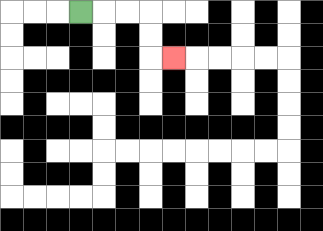{'start': '[3, 0]', 'end': '[7, 2]', 'path_directions': 'R,R,R,D,D,R', 'path_coordinates': '[[3, 0], [4, 0], [5, 0], [6, 0], [6, 1], [6, 2], [7, 2]]'}